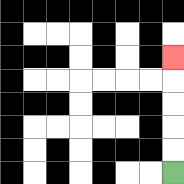{'start': '[7, 7]', 'end': '[7, 2]', 'path_directions': 'U,U,U,U,U', 'path_coordinates': '[[7, 7], [7, 6], [7, 5], [7, 4], [7, 3], [7, 2]]'}